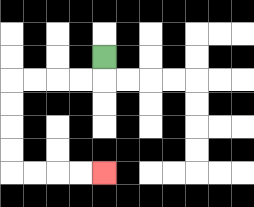{'start': '[4, 2]', 'end': '[4, 7]', 'path_directions': 'D,L,L,L,L,D,D,D,D,R,R,R,R', 'path_coordinates': '[[4, 2], [4, 3], [3, 3], [2, 3], [1, 3], [0, 3], [0, 4], [0, 5], [0, 6], [0, 7], [1, 7], [2, 7], [3, 7], [4, 7]]'}